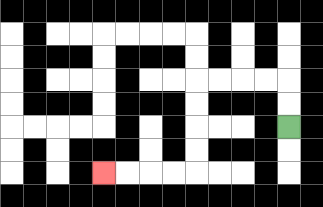{'start': '[12, 5]', 'end': '[4, 7]', 'path_directions': 'U,U,L,L,L,L,D,D,D,D,L,L,L,L', 'path_coordinates': '[[12, 5], [12, 4], [12, 3], [11, 3], [10, 3], [9, 3], [8, 3], [8, 4], [8, 5], [8, 6], [8, 7], [7, 7], [6, 7], [5, 7], [4, 7]]'}